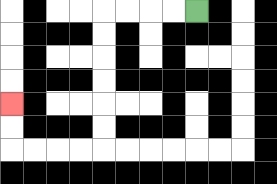{'start': '[8, 0]', 'end': '[0, 4]', 'path_directions': 'L,L,L,L,D,D,D,D,D,D,L,L,L,L,U,U', 'path_coordinates': '[[8, 0], [7, 0], [6, 0], [5, 0], [4, 0], [4, 1], [4, 2], [4, 3], [4, 4], [4, 5], [4, 6], [3, 6], [2, 6], [1, 6], [0, 6], [0, 5], [0, 4]]'}